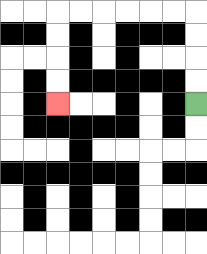{'start': '[8, 4]', 'end': '[2, 4]', 'path_directions': 'U,U,U,U,L,L,L,L,L,L,D,D,D,D', 'path_coordinates': '[[8, 4], [8, 3], [8, 2], [8, 1], [8, 0], [7, 0], [6, 0], [5, 0], [4, 0], [3, 0], [2, 0], [2, 1], [2, 2], [2, 3], [2, 4]]'}